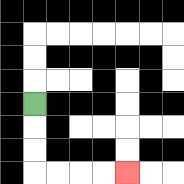{'start': '[1, 4]', 'end': '[5, 7]', 'path_directions': 'D,D,D,R,R,R,R', 'path_coordinates': '[[1, 4], [1, 5], [1, 6], [1, 7], [2, 7], [3, 7], [4, 7], [5, 7]]'}